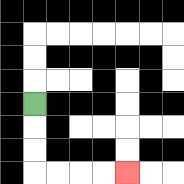{'start': '[1, 4]', 'end': '[5, 7]', 'path_directions': 'D,D,D,R,R,R,R', 'path_coordinates': '[[1, 4], [1, 5], [1, 6], [1, 7], [2, 7], [3, 7], [4, 7], [5, 7]]'}